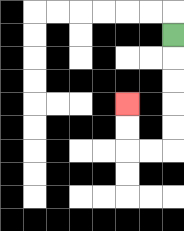{'start': '[7, 1]', 'end': '[5, 4]', 'path_directions': 'D,D,D,D,D,L,L,U,U', 'path_coordinates': '[[7, 1], [7, 2], [7, 3], [7, 4], [7, 5], [7, 6], [6, 6], [5, 6], [5, 5], [5, 4]]'}